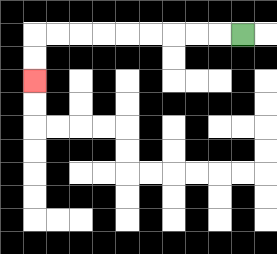{'start': '[10, 1]', 'end': '[1, 3]', 'path_directions': 'L,L,L,L,L,L,L,L,L,D,D', 'path_coordinates': '[[10, 1], [9, 1], [8, 1], [7, 1], [6, 1], [5, 1], [4, 1], [3, 1], [2, 1], [1, 1], [1, 2], [1, 3]]'}